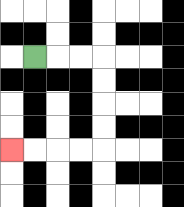{'start': '[1, 2]', 'end': '[0, 6]', 'path_directions': 'R,R,R,D,D,D,D,L,L,L,L', 'path_coordinates': '[[1, 2], [2, 2], [3, 2], [4, 2], [4, 3], [4, 4], [4, 5], [4, 6], [3, 6], [2, 6], [1, 6], [0, 6]]'}